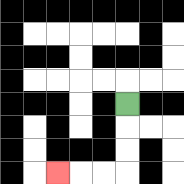{'start': '[5, 4]', 'end': '[2, 7]', 'path_directions': 'D,D,D,L,L,L', 'path_coordinates': '[[5, 4], [5, 5], [5, 6], [5, 7], [4, 7], [3, 7], [2, 7]]'}